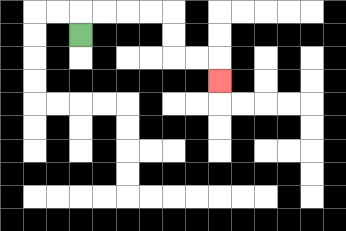{'start': '[3, 1]', 'end': '[9, 3]', 'path_directions': 'U,R,R,R,R,D,D,R,R,D', 'path_coordinates': '[[3, 1], [3, 0], [4, 0], [5, 0], [6, 0], [7, 0], [7, 1], [7, 2], [8, 2], [9, 2], [9, 3]]'}